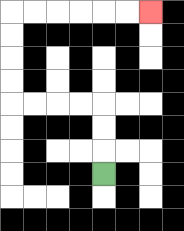{'start': '[4, 7]', 'end': '[6, 0]', 'path_directions': 'U,U,U,L,L,L,L,U,U,U,U,R,R,R,R,R,R', 'path_coordinates': '[[4, 7], [4, 6], [4, 5], [4, 4], [3, 4], [2, 4], [1, 4], [0, 4], [0, 3], [0, 2], [0, 1], [0, 0], [1, 0], [2, 0], [3, 0], [4, 0], [5, 0], [6, 0]]'}